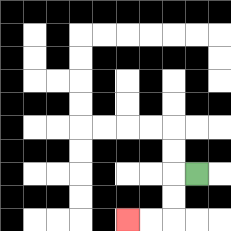{'start': '[8, 7]', 'end': '[5, 9]', 'path_directions': 'L,D,D,L,L', 'path_coordinates': '[[8, 7], [7, 7], [7, 8], [7, 9], [6, 9], [5, 9]]'}